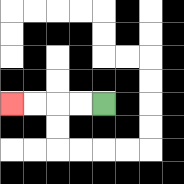{'start': '[4, 4]', 'end': '[0, 4]', 'path_directions': 'L,L,L,L', 'path_coordinates': '[[4, 4], [3, 4], [2, 4], [1, 4], [0, 4]]'}